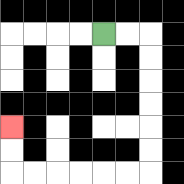{'start': '[4, 1]', 'end': '[0, 5]', 'path_directions': 'R,R,D,D,D,D,D,D,L,L,L,L,L,L,U,U', 'path_coordinates': '[[4, 1], [5, 1], [6, 1], [6, 2], [6, 3], [6, 4], [6, 5], [6, 6], [6, 7], [5, 7], [4, 7], [3, 7], [2, 7], [1, 7], [0, 7], [0, 6], [0, 5]]'}